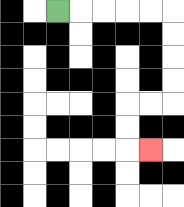{'start': '[2, 0]', 'end': '[6, 6]', 'path_directions': 'R,R,R,R,R,D,D,D,D,L,L,D,D,R', 'path_coordinates': '[[2, 0], [3, 0], [4, 0], [5, 0], [6, 0], [7, 0], [7, 1], [7, 2], [7, 3], [7, 4], [6, 4], [5, 4], [5, 5], [5, 6], [6, 6]]'}